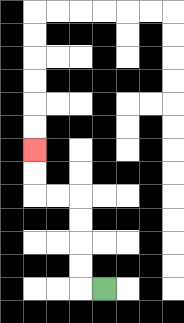{'start': '[4, 12]', 'end': '[1, 6]', 'path_directions': 'L,U,U,U,U,L,L,U,U', 'path_coordinates': '[[4, 12], [3, 12], [3, 11], [3, 10], [3, 9], [3, 8], [2, 8], [1, 8], [1, 7], [1, 6]]'}